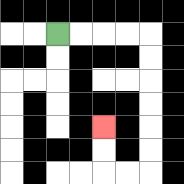{'start': '[2, 1]', 'end': '[4, 5]', 'path_directions': 'R,R,R,R,D,D,D,D,D,D,L,L,U,U', 'path_coordinates': '[[2, 1], [3, 1], [4, 1], [5, 1], [6, 1], [6, 2], [6, 3], [6, 4], [6, 5], [6, 6], [6, 7], [5, 7], [4, 7], [4, 6], [4, 5]]'}